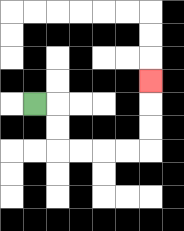{'start': '[1, 4]', 'end': '[6, 3]', 'path_directions': 'R,D,D,R,R,R,R,U,U,U', 'path_coordinates': '[[1, 4], [2, 4], [2, 5], [2, 6], [3, 6], [4, 6], [5, 6], [6, 6], [6, 5], [6, 4], [6, 3]]'}